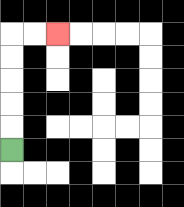{'start': '[0, 6]', 'end': '[2, 1]', 'path_directions': 'U,U,U,U,U,R,R', 'path_coordinates': '[[0, 6], [0, 5], [0, 4], [0, 3], [0, 2], [0, 1], [1, 1], [2, 1]]'}